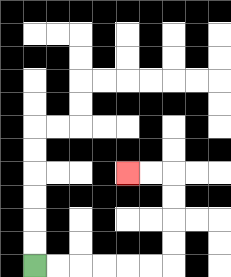{'start': '[1, 11]', 'end': '[5, 7]', 'path_directions': 'R,R,R,R,R,R,U,U,U,U,L,L', 'path_coordinates': '[[1, 11], [2, 11], [3, 11], [4, 11], [5, 11], [6, 11], [7, 11], [7, 10], [7, 9], [7, 8], [7, 7], [6, 7], [5, 7]]'}